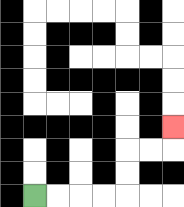{'start': '[1, 8]', 'end': '[7, 5]', 'path_directions': 'R,R,R,R,U,U,R,R,U', 'path_coordinates': '[[1, 8], [2, 8], [3, 8], [4, 8], [5, 8], [5, 7], [5, 6], [6, 6], [7, 6], [7, 5]]'}